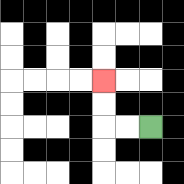{'start': '[6, 5]', 'end': '[4, 3]', 'path_directions': 'L,L,U,U', 'path_coordinates': '[[6, 5], [5, 5], [4, 5], [4, 4], [4, 3]]'}